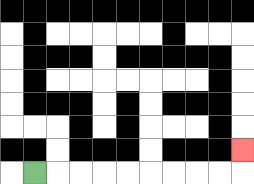{'start': '[1, 7]', 'end': '[10, 6]', 'path_directions': 'R,R,R,R,R,R,R,R,R,U', 'path_coordinates': '[[1, 7], [2, 7], [3, 7], [4, 7], [5, 7], [6, 7], [7, 7], [8, 7], [9, 7], [10, 7], [10, 6]]'}